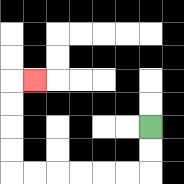{'start': '[6, 5]', 'end': '[1, 3]', 'path_directions': 'D,D,L,L,L,L,L,L,U,U,U,U,R', 'path_coordinates': '[[6, 5], [6, 6], [6, 7], [5, 7], [4, 7], [3, 7], [2, 7], [1, 7], [0, 7], [0, 6], [0, 5], [0, 4], [0, 3], [1, 3]]'}